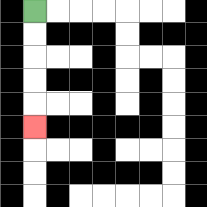{'start': '[1, 0]', 'end': '[1, 5]', 'path_directions': 'D,D,D,D,D', 'path_coordinates': '[[1, 0], [1, 1], [1, 2], [1, 3], [1, 4], [1, 5]]'}